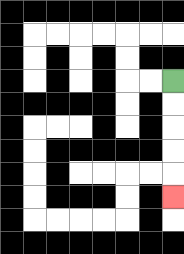{'start': '[7, 3]', 'end': '[7, 8]', 'path_directions': 'D,D,D,D,D', 'path_coordinates': '[[7, 3], [7, 4], [7, 5], [7, 6], [7, 7], [7, 8]]'}